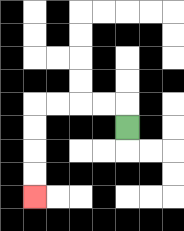{'start': '[5, 5]', 'end': '[1, 8]', 'path_directions': 'U,L,L,L,L,D,D,D,D', 'path_coordinates': '[[5, 5], [5, 4], [4, 4], [3, 4], [2, 4], [1, 4], [1, 5], [1, 6], [1, 7], [1, 8]]'}